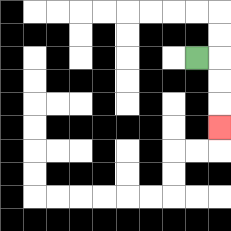{'start': '[8, 2]', 'end': '[9, 5]', 'path_directions': 'R,D,D,D', 'path_coordinates': '[[8, 2], [9, 2], [9, 3], [9, 4], [9, 5]]'}